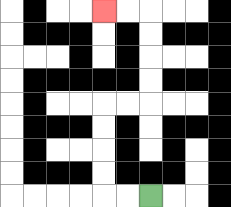{'start': '[6, 8]', 'end': '[4, 0]', 'path_directions': 'L,L,U,U,U,U,R,R,U,U,U,U,L,L', 'path_coordinates': '[[6, 8], [5, 8], [4, 8], [4, 7], [4, 6], [4, 5], [4, 4], [5, 4], [6, 4], [6, 3], [6, 2], [6, 1], [6, 0], [5, 0], [4, 0]]'}